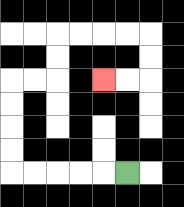{'start': '[5, 7]', 'end': '[4, 3]', 'path_directions': 'L,L,L,L,L,U,U,U,U,R,R,U,U,R,R,R,R,D,D,L,L', 'path_coordinates': '[[5, 7], [4, 7], [3, 7], [2, 7], [1, 7], [0, 7], [0, 6], [0, 5], [0, 4], [0, 3], [1, 3], [2, 3], [2, 2], [2, 1], [3, 1], [4, 1], [5, 1], [6, 1], [6, 2], [6, 3], [5, 3], [4, 3]]'}